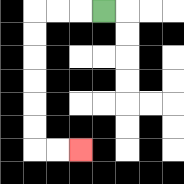{'start': '[4, 0]', 'end': '[3, 6]', 'path_directions': 'L,L,L,D,D,D,D,D,D,R,R', 'path_coordinates': '[[4, 0], [3, 0], [2, 0], [1, 0], [1, 1], [1, 2], [1, 3], [1, 4], [1, 5], [1, 6], [2, 6], [3, 6]]'}